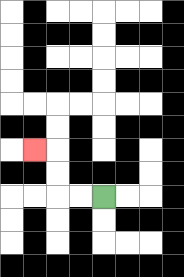{'start': '[4, 8]', 'end': '[1, 6]', 'path_directions': 'L,L,U,U,L', 'path_coordinates': '[[4, 8], [3, 8], [2, 8], [2, 7], [2, 6], [1, 6]]'}